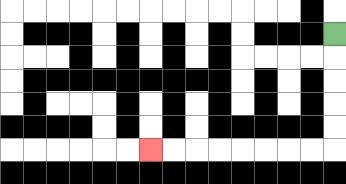{'start': '[14, 1]', 'end': '[6, 6]', 'path_directions': 'D,D,D,D,D,L,L,L,L,L,L,L,L', 'path_coordinates': '[[14, 1], [14, 2], [14, 3], [14, 4], [14, 5], [14, 6], [13, 6], [12, 6], [11, 6], [10, 6], [9, 6], [8, 6], [7, 6], [6, 6]]'}